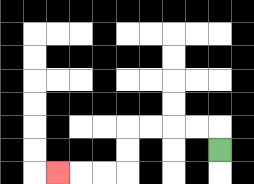{'start': '[9, 6]', 'end': '[2, 7]', 'path_directions': 'U,L,L,L,L,D,D,L,L,L', 'path_coordinates': '[[9, 6], [9, 5], [8, 5], [7, 5], [6, 5], [5, 5], [5, 6], [5, 7], [4, 7], [3, 7], [2, 7]]'}